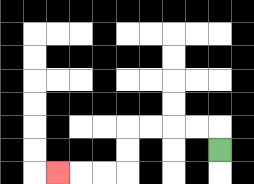{'start': '[9, 6]', 'end': '[2, 7]', 'path_directions': 'U,L,L,L,L,D,D,L,L,L', 'path_coordinates': '[[9, 6], [9, 5], [8, 5], [7, 5], [6, 5], [5, 5], [5, 6], [5, 7], [4, 7], [3, 7], [2, 7]]'}